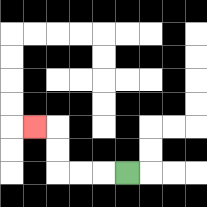{'start': '[5, 7]', 'end': '[1, 5]', 'path_directions': 'L,L,L,U,U,L', 'path_coordinates': '[[5, 7], [4, 7], [3, 7], [2, 7], [2, 6], [2, 5], [1, 5]]'}